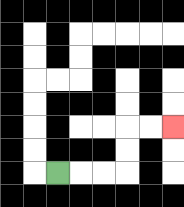{'start': '[2, 7]', 'end': '[7, 5]', 'path_directions': 'R,R,R,U,U,R,R', 'path_coordinates': '[[2, 7], [3, 7], [4, 7], [5, 7], [5, 6], [5, 5], [6, 5], [7, 5]]'}